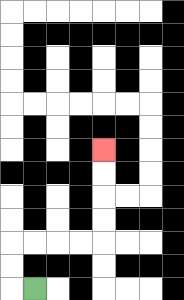{'start': '[1, 12]', 'end': '[4, 6]', 'path_directions': 'L,U,U,R,R,R,R,U,U,U,U', 'path_coordinates': '[[1, 12], [0, 12], [0, 11], [0, 10], [1, 10], [2, 10], [3, 10], [4, 10], [4, 9], [4, 8], [4, 7], [4, 6]]'}